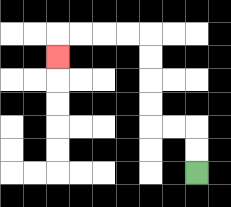{'start': '[8, 7]', 'end': '[2, 2]', 'path_directions': 'U,U,L,L,U,U,U,U,L,L,L,L,D', 'path_coordinates': '[[8, 7], [8, 6], [8, 5], [7, 5], [6, 5], [6, 4], [6, 3], [6, 2], [6, 1], [5, 1], [4, 1], [3, 1], [2, 1], [2, 2]]'}